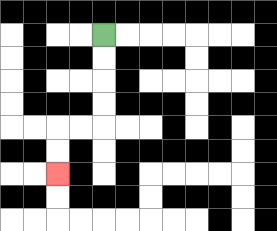{'start': '[4, 1]', 'end': '[2, 7]', 'path_directions': 'D,D,D,D,L,L,D,D', 'path_coordinates': '[[4, 1], [4, 2], [4, 3], [4, 4], [4, 5], [3, 5], [2, 5], [2, 6], [2, 7]]'}